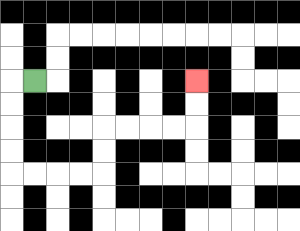{'start': '[1, 3]', 'end': '[8, 3]', 'path_directions': 'L,D,D,D,D,R,R,R,R,U,U,R,R,R,R,U,U', 'path_coordinates': '[[1, 3], [0, 3], [0, 4], [0, 5], [0, 6], [0, 7], [1, 7], [2, 7], [3, 7], [4, 7], [4, 6], [4, 5], [5, 5], [6, 5], [7, 5], [8, 5], [8, 4], [8, 3]]'}